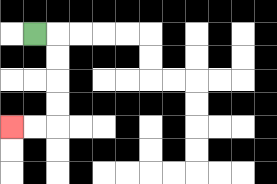{'start': '[1, 1]', 'end': '[0, 5]', 'path_directions': 'R,D,D,D,D,L,L', 'path_coordinates': '[[1, 1], [2, 1], [2, 2], [2, 3], [2, 4], [2, 5], [1, 5], [0, 5]]'}